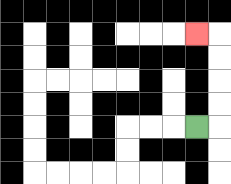{'start': '[8, 5]', 'end': '[8, 1]', 'path_directions': 'R,U,U,U,U,L', 'path_coordinates': '[[8, 5], [9, 5], [9, 4], [9, 3], [9, 2], [9, 1], [8, 1]]'}